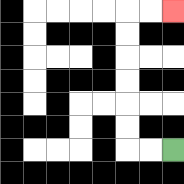{'start': '[7, 6]', 'end': '[7, 0]', 'path_directions': 'L,L,U,U,U,U,U,U,R,R', 'path_coordinates': '[[7, 6], [6, 6], [5, 6], [5, 5], [5, 4], [5, 3], [5, 2], [5, 1], [5, 0], [6, 0], [7, 0]]'}